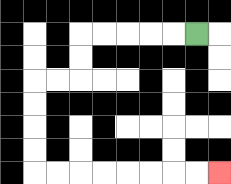{'start': '[8, 1]', 'end': '[9, 7]', 'path_directions': 'L,L,L,L,L,D,D,L,L,D,D,D,D,R,R,R,R,R,R,R,R', 'path_coordinates': '[[8, 1], [7, 1], [6, 1], [5, 1], [4, 1], [3, 1], [3, 2], [3, 3], [2, 3], [1, 3], [1, 4], [1, 5], [1, 6], [1, 7], [2, 7], [3, 7], [4, 7], [5, 7], [6, 7], [7, 7], [8, 7], [9, 7]]'}